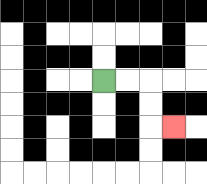{'start': '[4, 3]', 'end': '[7, 5]', 'path_directions': 'R,R,D,D,R', 'path_coordinates': '[[4, 3], [5, 3], [6, 3], [6, 4], [6, 5], [7, 5]]'}